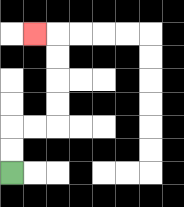{'start': '[0, 7]', 'end': '[1, 1]', 'path_directions': 'U,U,R,R,U,U,U,U,L', 'path_coordinates': '[[0, 7], [0, 6], [0, 5], [1, 5], [2, 5], [2, 4], [2, 3], [2, 2], [2, 1], [1, 1]]'}